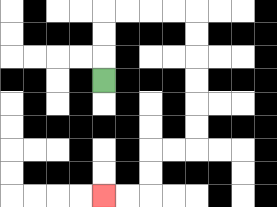{'start': '[4, 3]', 'end': '[4, 8]', 'path_directions': 'U,U,U,R,R,R,R,D,D,D,D,D,D,L,L,D,D,L,L', 'path_coordinates': '[[4, 3], [4, 2], [4, 1], [4, 0], [5, 0], [6, 0], [7, 0], [8, 0], [8, 1], [8, 2], [8, 3], [8, 4], [8, 5], [8, 6], [7, 6], [6, 6], [6, 7], [6, 8], [5, 8], [4, 8]]'}